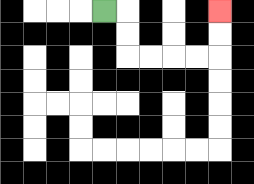{'start': '[4, 0]', 'end': '[9, 0]', 'path_directions': 'R,D,D,R,R,R,R,U,U', 'path_coordinates': '[[4, 0], [5, 0], [5, 1], [5, 2], [6, 2], [7, 2], [8, 2], [9, 2], [9, 1], [9, 0]]'}